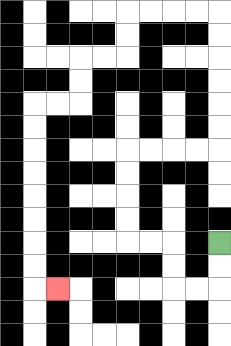{'start': '[9, 10]', 'end': '[2, 12]', 'path_directions': 'D,D,L,L,U,U,L,L,U,U,U,U,R,R,R,R,U,U,U,U,U,U,L,L,L,L,D,D,L,L,D,D,L,L,D,D,D,D,D,D,D,D,R', 'path_coordinates': '[[9, 10], [9, 11], [9, 12], [8, 12], [7, 12], [7, 11], [7, 10], [6, 10], [5, 10], [5, 9], [5, 8], [5, 7], [5, 6], [6, 6], [7, 6], [8, 6], [9, 6], [9, 5], [9, 4], [9, 3], [9, 2], [9, 1], [9, 0], [8, 0], [7, 0], [6, 0], [5, 0], [5, 1], [5, 2], [4, 2], [3, 2], [3, 3], [3, 4], [2, 4], [1, 4], [1, 5], [1, 6], [1, 7], [1, 8], [1, 9], [1, 10], [1, 11], [1, 12], [2, 12]]'}